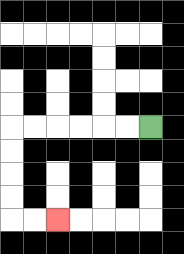{'start': '[6, 5]', 'end': '[2, 9]', 'path_directions': 'L,L,L,L,L,L,D,D,D,D,R,R', 'path_coordinates': '[[6, 5], [5, 5], [4, 5], [3, 5], [2, 5], [1, 5], [0, 5], [0, 6], [0, 7], [0, 8], [0, 9], [1, 9], [2, 9]]'}